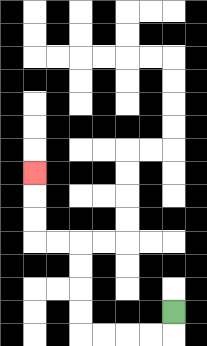{'start': '[7, 13]', 'end': '[1, 7]', 'path_directions': 'D,L,L,L,L,U,U,U,U,L,L,U,U,U', 'path_coordinates': '[[7, 13], [7, 14], [6, 14], [5, 14], [4, 14], [3, 14], [3, 13], [3, 12], [3, 11], [3, 10], [2, 10], [1, 10], [1, 9], [1, 8], [1, 7]]'}